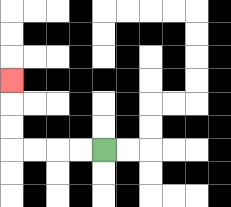{'start': '[4, 6]', 'end': '[0, 3]', 'path_directions': 'L,L,L,L,U,U,U', 'path_coordinates': '[[4, 6], [3, 6], [2, 6], [1, 6], [0, 6], [0, 5], [0, 4], [0, 3]]'}